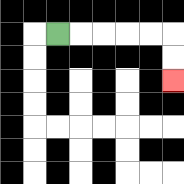{'start': '[2, 1]', 'end': '[7, 3]', 'path_directions': 'R,R,R,R,R,D,D', 'path_coordinates': '[[2, 1], [3, 1], [4, 1], [5, 1], [6, 1], [7, 1], [7, 2], [7, 3]]'}